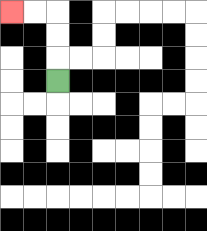{'start': '[2, 3]', 'end': '[0, 0]', 'path_directions': 'U,U,U,L,L', 'path_coordinates': '[[2, 3], [2, 2], [2, 1], [2, 0], [1, 0], [0, 0]]'}